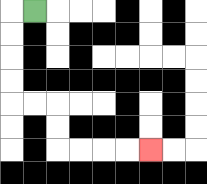{'start': '[1, 0]', 'end': '[6, 6]', 'path_directions': 'L,D,D,D,D,R,R,D,D,R,R,R,R', 'path_coordinates': '[[1, 0], [0, 0], [0, 1], [0, 2], [0, 3], [0, 4], [1, 4], [2, 4], [2, 5], [2, 6], [3, 6], [4, 6], [5, 6], [6, 6]]'}